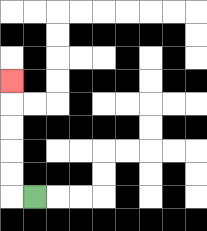{'start': '[1, 8]', 'end': '[0, 3]', 'path_directions': 'L,U,U,U,U,U', 'path_coordinates': '[[1, 8], [0, 8], [0, 7], [0, 6], [0, 5], [0, 4], [0, 3]]'}